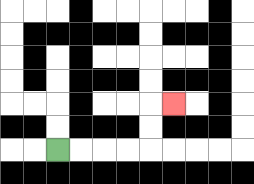{'start': '[2, 6]', 'end': '[7, 4]', 'path_directions': 'R,R,R,R,U,U,R', 'path_coordinates': '[[2, 6], [3, 6], [4, 6], [5, 6], [6, 6], [6, 5], [6, 4], [7, 4]]'}